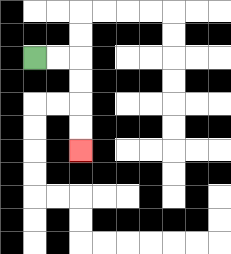{'start': '[1, 2]', 'end': '[3, 6]', 'path_directions': 'R,R,D,D,D,D', 'path_coordinates': '[[1, 2], [2, 2], [3, 2], [3, 3], [3, 4], [3, 5], [3, 6]]'}